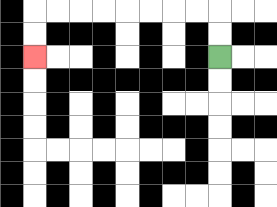{'start': '[9, 2]', 'end': '[1, 2]', 'path_directions': 'U,U,L,L,L,L,L,L,L,L,D,D', 'path_coordinates': '[[9, 2], [9, 1], [9, 0], [8, 0], [7, 0], [6, 0], [5, 0], [4, 0], [3, 0], [2, 0], [1, 0], [1, 1], [1, 2]]'}